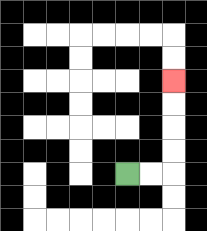{'start': '[5, 7]', 'end': '[7, 3]', 'path_directions': 'R,R,U,U,U,U', 'path_coordinates': '[[5, 7], [6, 7], [7, 7], [7, 6], [7, 5], [7, 4], [7, 3]]'}